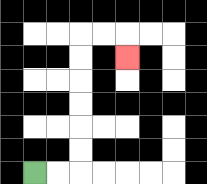{'start': '[1, 7]', 'end': '[5, 2]', 'path_directions': 'R,R,U,U,U,U,U,U,R,R,D', 'path_coordinates': '[[1, 7], [2, 7], [3, 7], [3, 6], [3, 5], [3, 4], [3, 3], [3, 2], [3, 1], [4, 1], [5, 1], [5, 2]]'}